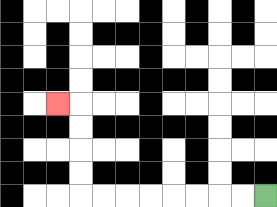{'start': '[11, 8]', 'end': '[2, 4]', 'path_directions': 'L,L,L,L,L,L,L,L,U,U,U,U,L', 'path_coordinates': '[[11, 8], [10, 8], [9, 8], [8, 8], [7, 8], [6, 8], [5, 8], [4, 8], [3, 8], [3, 7], [3, 6], [3, 5], [3, 4], [2, 4]]'}